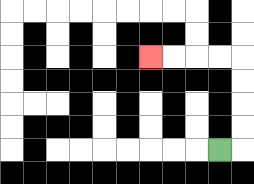{'start': '[9, 6]', 'end': '[6, 2]', 'path_directions': 'R,U,U,U,U,L,L,L,L', 'path_coordinates': '[[9, 6], [10, 6], [10, 5], [10, 4], [10, 3], [10, 2], [9, 2], [8, 2], [7, 2], [6, 2]]'}